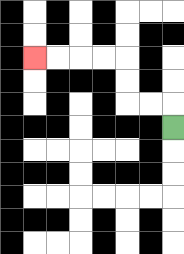{'start': '[7, 5]', 'end': '[1, 2]', 'path_directions': 'U,L,L,U,U,L,L,L,L', 'path_coordinates': '[[7, 5], [7, 4], [6, 4], [5, 4], [5, 3], [5, 2], [4, 2], [3, 2], [2, 2], [1, 2]]'}